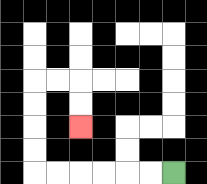{'start': '[7, 7]', 'end': '[3, 5]', 'path_directions': 'L,L,L,L,L,L,U,U,U,U,R,R,D,D', 'path_coordinates': '[[7, 7], [6, 7], [5, 7], [4, 7], [3, 7], [2, 7], [1, 7], [1, 6], [1, 5], [1, 4], [1, 3], [2, 3], [3, 3], [3, 4], [3, 5]]'}